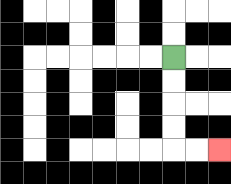{'start': '[7, 2]', 'end': '[9, 6]', 'path_directions': 'D,D,D,D,R,R', 'path_coordinates': '[[7, 2], [7, 3], [7, 4], [7, 5], [7, 6], [8, 6], [9, 6]]'}